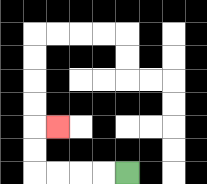{'start': '[5, 7]', 'end': '[2, 5]', 'path_directions': 'L,L,L,L,U,U,R', 'path_coordinates': '[[5, 7], [4, 7], [3, 7], [2, 7], [1, 7], [1, 6], [1, 5], [2, 5]]'}